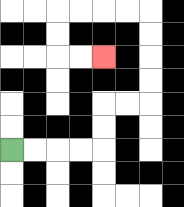{'start': '[0, 6]', 'end': '[4, 2]', 'path_directions': 'R,R,R,R,U,U,R,R,U,U,U,U,L,L,L,L,D,D,R,R', 'path_coordinates': '[[0, 6], [1, 6], [2, 6], [3, 6], [4, 6], [4, 5], [4, 4], [5, 4], [6, 4], [6, 3], [6, 2], [6, 1], [6, 0], [5, 0], [4, 0], [3, 0], [2, 0], [2, 1], [2, 2], [3, 2], [4, 2]]'}